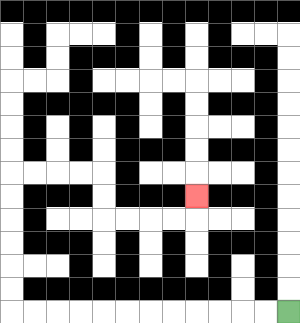{'start': '[12, 13]', 'end': '[8, 8]', 'path_directions': 'L,L,L,L,L,L,L,L,L,L,L,L,U,U,U,U,U,U,R,R,R,R,D,D,R,R,R,R,U', 'path_coordinates': '[[12, 13], [11, 13], [10, 13], [9, 13], [8, 13], [7, 13], [6, 13], [5, 13], [4, 13], [3, 13], [2, 13], [1, 13], [0, 13], [0, 12], [0, 11], [0, 10], [0, 9], [0, 8], [0, 7], [1, 7], [2, 7], [3, 7], [4, 7], [4, 8], [4, 9], [5, 9], [6, 9], [7, 9], [8, 9], [8, 8]]'}